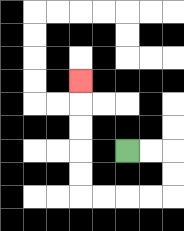{'start': '[5, 6]', 'end': '[3, 3]', 'path_directions': 'R,R,D,D,L,L,L,L,U,U,U,U,U', 'path_coordinates': '[[5, 6], [6, 6], [7, 6], [7, 7], [7, 8], [6, 8], [5, 8], [4, 8], [3, 8], [3, 7], [3, 6], [3, 5], [3, 4], [3, 3]]'}